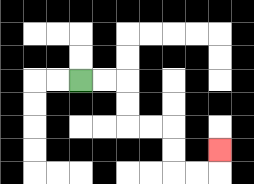{'start': '[3, 3]', 'end': '[9, 6]', 'path_directions': 'R,R,D,D,R,R,D,D,R,R,U', 'path_coordinates': '[[3, 3], [4, 3], [5, 3], [5, 4], [5, 5], [6, 5], [7, 5], [7, 6], [7, 7], [8, 7], [9, 7], [9, 6]]'}